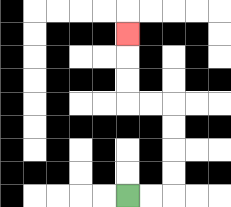{'start': '[5, 8]', 'end': '[5, 1]', 'path_directions': 'R,R,U,U,U,U,L,L,U,U,U', 'path_coordinates': '[[5, 8], [6, 8], [7, 8], [7, 7], [7, 6], [7, 5], [7, 4], [6, 4], [5, 4], [5, 3], [5, 2], [5, 1]]'}